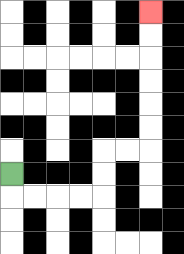{'start': '[0, 7]', 'end': '[6, 0]', 'path_directions': 'D,R,R,R,R,U,U,R,R,U,U,U,U,U,U', 'path_coordinates': '[[0, 7], [0, 8], [1, 8], [2, 8], [3, 8], [4, 8], [4, 7], [4, 6], [5, 6], [6, 6], [6, 5], [6, 4], [6, 3], [6, 2], [6, 1], [6, 0]]'}